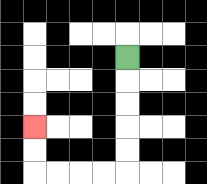{'start': '[5, 2]', 'end': '[1, 5]', 'path_directions': 'D,D,D,D,D,L,L,L,L,U,U', 'path_coordinates': '[[5, 2], [5, 3], [5, 4], [5, 5], [5, 6], [5, 7], [4, 7], [3, 7], [2, 7], [1, 7], [1, 6], [1, 5]]'}